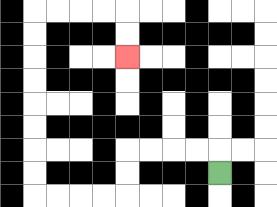{'start': '[9, 7]', 'end': '[5, 2]', 'path_directions': 'U,L,L,L,L,D,D,L,L,L,L,U,U,U,U,U,U,U,U,R,R,R,R,D,D', 'path_coordinates': '[[9, 7], [9, 6], [8, 6], [7, 6], [6, 6], [5, 6], [5, 7], [5, 8], [4, 8], [3, 8], [2, 8], [1, 8], [1, 7], [1, 6], [1, 5], [1, 4], [1, 3], [1, 2], [1, 1], [1, 0], [2, 0], [3, 0], [4, 0], [5, 0], [5, 1], [5, 2]]'}